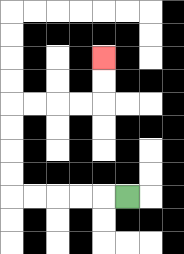{'start': '[5, 8]', 'end': '[4, 2]', 'path_directions': 'L,L,L,L,L,U,U,U,U,R,R,R,R,U,U', 'path_coordinates': '[[5, 8], [4, 8], [3, 8], [2, 8], [1, 8], [0, 8], [0, 7], [0, 6], [0, 5], [0, 4], [1, 4], [2, 4], [3, 4], [4, 4], [4, 3], [4, 2]]'}